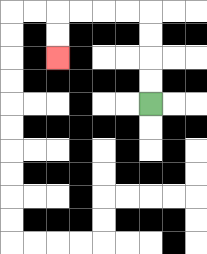{'start': '[6, 4]', 'end': '[2, 2]', 'path_directions': 'U,U,U,U,L,L,L,L,D,D', 'path_coordinates': '[[6, 4], [6, 3], [6, 2], [6, 1], [6, 0], [5, 0], [4, 0], [3, 0], [2, 0], [2, 1], [2, 2]]'}